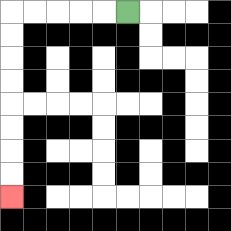{'start': '[5, 0]', 'end': '[0, 8]', 'path_directions': 'L,L,L,L,L,D,D,D,D,D,D,D,D', 'path_coordinates': '[[5, 0], [4, 0], [3, 0], [2, 0], [1, 0], [0, 0], [0, 1], [0, 2], [0, 3], [0, 4], [0, 5], [0, 6], [0, 7], [0, 8]]'}